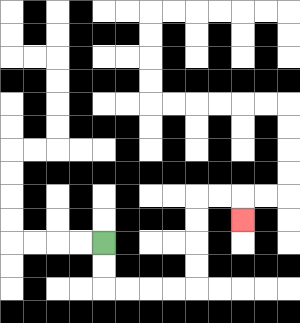{'start': '[4, 10]', 'end': '[10, 9]', 'path_directions': 'D,D,R,R,R,R,U,U,U,U,R,R,D', 'path_coordinates': '[[4, 10], [4, 11], [4, 12], [5, 12], [6, 12], [7, 12], [8, 12], [8, 11], [8, 10], [8, 9], [8, 8], [9, 8], [10, 8], [10, 9]]'}